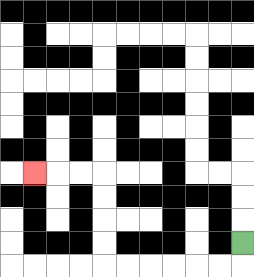{'start': '[10, 10]', 'end': '[1, 7]', 'path_directions': 'D,L,L,L,L,L,L,U,U,U,U,L,L,L', 'path_coordinates': '[[10, 10], [10, 11], [9, 11], [8, 11], [7, 11], [6, 11], [5, 11], [4, 11], [4, 10], [4, 9], [4, 8], [4, 7], [3, 7], [2, 7], [1, 7]]'}